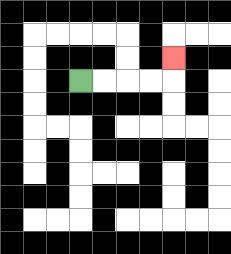{'start': '[3, 3]', 'end': '[7, 2]', 'path_directions': 'R,R,R,R,U', 'path_coordinates': '[[3, 3], [4, 3], [5, 3], [6, 3], [7, 3], [7, 2]]'}